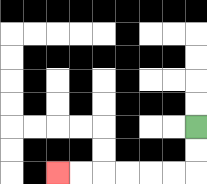{'start': '[8, 5]', 'end': '[2, 7]', 'path_directions': 'D,D,L,L,L,L,L,L', 'path_coordinates': '[[8, 5], [8, 6], [8, 7], [7, 7], [6, 7], [5, 7], [4, 7], [3, 7], [2, 7]]'}